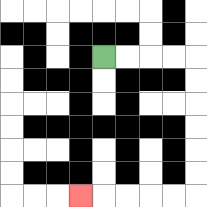{'start': '[4, 2]', 'end': '[3, 8]', 'path_directions': 'R,R,R,R,D,D,D,D,D,D,L,L,L,L,L', 'path_coordinates': '[[4, 2], [5, 2], [6, 2], [7, 2], [8, 2], [8, 3], [8, 4], [8, 5], [8, 6], [8, 7], [8, 8], [7, 8], [6, 8], [5, 8], [4, 8], [3, 8]]'}